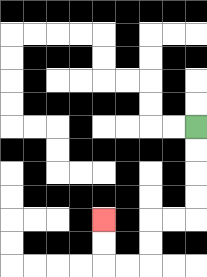{'start': '[8, 5]', 'end': '[4, 9]', 'path_directions': 'D,D,D,D,L,L,D,D,L,L,U,U', 'path_coordinates': '[[8, 5], [8, 6], [8, 7], [8, 8], [8, 9], [7, 9], [6, 9], [6, 10], [6, 11], [5, 11], [4, 11], [4, 10], [4, 9]]'}